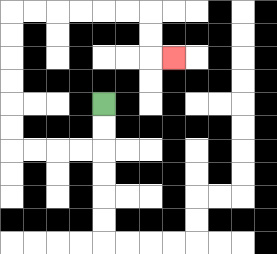{'start': '[4, 4]', 'end': '[7, 2]', 'path_directions': 'D,D,L,L,L,L,U,U,U,U,U,U,R,R,R,R,R,R,D,D,R', 'path_coordinates': '[[4, 4], [4, 5], [4, 6], [3, 6], [2, 6], [1, 6], [0, 6], [0, 5], [0, 4], [0, 3], [0, 2], [0, 1], [0, 0], [1, 0], [2, 0], [3, 0], [4, 0], [5, 0], [6, 0], [6, 1], [6, 2], [7, 2]]'}